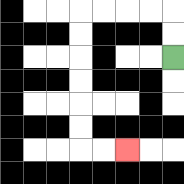{'start': '[7, 2]', 'end': '[5, 6]', 'path_directions': 'U,U,L,L,L,L,D,D,D,D,D,D,R,R', 'path_coordinates': '[[7, 2], [7, 1], [7, 0], [6, 0], [5, 0], [4, 0], [3, 0], [3, 1], [3, 2], [3, 3], [3, 4], [3, 5], [3, 6], [4, 6], [5, 6]]'}